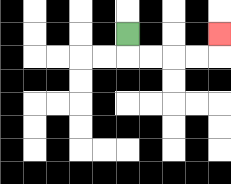{'start': '[5, 1]', 'end': '[9, 1]', 'path_directions': 'D,R,R,R,R,U', 'path_coordinates': '[[5, 1], [5, 2], [6, 2], [7, 2], [8, 2], [9, 2], [9, 1]]'}